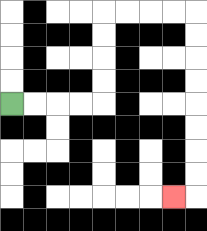{'start': '[0, 4]', 'end': '[7, 8]', 'path_directions': 'R,R,R,R,U,U,U,U,R,R,R,R,D,D,D,D,D,D,D,D,L', 'path_coordinates': '[[0, 4], [1, 4], [2, 4], [3, 4], [4, 4], [4, 3], [4, 2], [4, 1], [4, 0], [5, 0], [6, 0], [7, 0], [8, 0], [8, 1], [8, 2], [8, 3], [8, 4], [8, 5], [8, 6], [8, 7], [8, 8], [7, 8]]'}